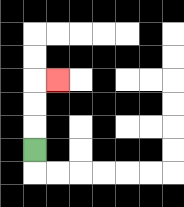{'start': '[1, 6]', 'end': '[2, 3]', 'path_directions': 'U,U,U,R', 'path_coordinates': '[[1, 6], [1, 5], [1, 4], [1, 3], [2, 3]]'}